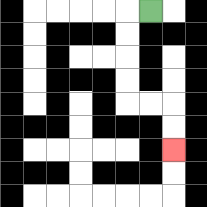{'start': '[6, 0]', 'end': '[7, 6]', 'path_directions': 'L,D,D,D,D,R,R,D,D', 'path_coordinates': '[[6, 0], [5, 0], [5, 1], [5, 2], [5, 3], [5, 4], [6, 4], [7, 4], [7, 5], [7, 6]]'}